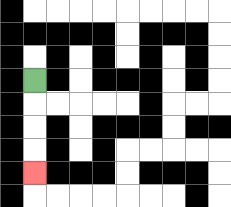{'start': '[1, 3]', 'end': '[1, 7]', 'path_directions': 'D,D,D,D', 'path_coordinates': '[[1, 3], [1, 4], [1, 5], [1, 6], [1, 7]]'}